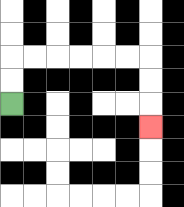{'start': '[0, 4]', 'end': '[6, 5]', 'path_directions': 'U,U,R,R,R,R,R,R,D,D,D', 'path_coordinates': '[[0, 4], [0, 3], [0, 2], [1, 2], [2, 2], [3, 2], [4, 2], [5, 2], [6, 2], [6, 3], [6, 4], [6, 5]]'}